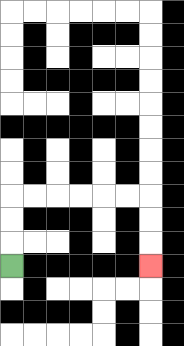{'start': '[0, 11]', 'end': '[6, 11]', 'path_directions': 'U,U,U,R,R,R,R,R,R,D,D,D', 'path_coordinates': '[[0, 11], [0, 10], [0, 9], [0, 8], [1, 8], [2, 8], [3, 8], [4, 8], [5, 8], [6, 8], [6, 9], [6, 10], [6, 11]]'}